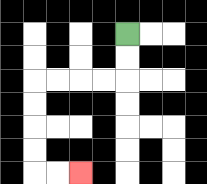{'start': '[5, 1]', 'end': '[3, 7]', 'path_directions': 'D,D,L,L,L,L,D,D,D,D,R,R', 'path_coordinates': '[[5, 1], [5, 2], [5, 3], [4, 3], [3, 3], [2, 3], [1, 3], [1, 4], [1, 5], [1, 6], [1, 7], [2, 7], [3, 7]]'}